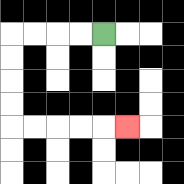{'start': '[4, 1]', 'end': '[5, 5]', 'path_directions': 'L,L,L,L,D,D,D,D,R,R,R,R,R', 'path_coordinates': '[[4, 1], [3, 1], [2, 1], [1, 1], [0, 1], [0, 2], [0, 3], [0, 4], [0, 5], [1, 5], [2, 5], [3, 5], [4, 5], [5, 5]]'}